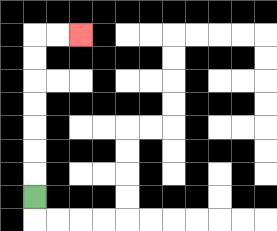{'start': '[1, 8]', 'end': '[3, 1]', 'path_directions': 'U,U,U,U,U,U,U,R,R', 'path_coordinates': '[[1, 8], [1, 7], [1, 6], [1, 5], [1, 4], [1, 3], [1, 2], [1, 1], [2, 1], [3, 1]]'}